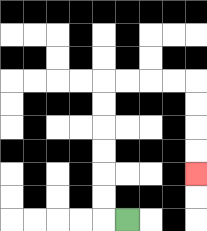{'start': '[5, 9]', 'end': '[8, 7]', 'path_directions': 'L,U,U,U,U,U,U,R,R,R,R,D,D,D,D', 'path_coordinates': '[[5, 9], [4, 9], [4, 8], [4, 7], [4, 6], [4, 5], [4, 4], [4, 3], [5, 3], [6, 3], [7, 3], [8, 3], [8, 4], [8, 5], [8, 6], [8, 7]]'}